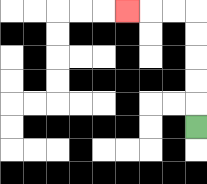{'start': '[8, 5]', 'end': '[5, 0]', 'path_directions': 'U,U,U,U,U,L,L,L', 'path_coordinates': '[[8, 5], [8, 4], [8, 3], [8, 2], [8, 1], [8, 0], [7, 0], [6, 0], [5, 0]]'}